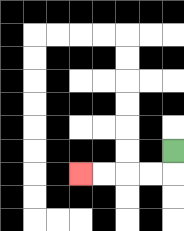{'start': '[7, 6]', 'end': '[3, 7]', 'path_directions': 'D,L,L,L,L', 'path_coordinates': '[[7, 6], [7, 7], [6, 7], [5, 7], [4, 7], [3, 7]]'}